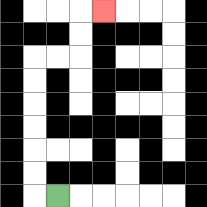{'start': '[2, 8]', 'end': '[4, 0]', 'path_directions': 'L,U,U,U,U,U,U,R,R,U,U,R', 'path_coordinates': '[[2, 8], [1, 8], [1, 7], [1, 6], [1, 5], [1, 4], [1, 3], [1, 2], [2, 2], [3, 2], [3, 1], [3, 0], [4, 0]]'}